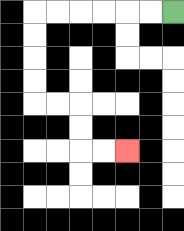{'start': '[7, 0]', 'end': '[5, 6]', 'path_directions': 'L,L,L,L,L,L,D,D,D,D,R,R,D,D,R,R', 'path_coordinates': '[[7, 0], [6, 0], [5, 0], [4, 0], [3, 0], [2, 0], [1, 0], [1, 1], [1, 2], [1, 3], [1, 4], [2, 4], [3, 4], [3, 5], [3, 6], [4, 6], [5, 6]]'}